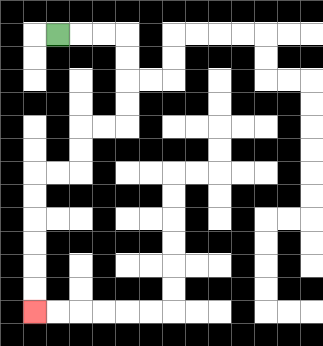{'start': '[2, 1]', 'end': '[1, 13]', 'path_directions': 'R,R,R,D,D,D,D,L,L,D,D,L,L,D,D,D,D,D,D', 'path_coordinates': '[[2, 1], [3, 1], [4, 1], [5, 1], [5, 2], [5, 3], [5, 4], [5, 5], [4, 5], [3, 5], [3, 6], [3, 7], [2, 7], [1, 7], [1, 8], [1, 9], [1, 10], [1, 11], [1, 12], [1, 13]]'}